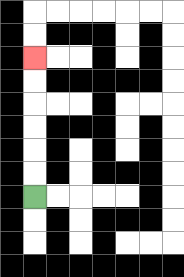{'start': '[1, 8]', 'end': '[1, 2]', 'path_directions': 'U,U,U,U,U,U', 'path_coordinates': '[[1, 8], [1, 7], [1, 6], [1, 5], [1, 4], [1, 3], [1, 2]]'}